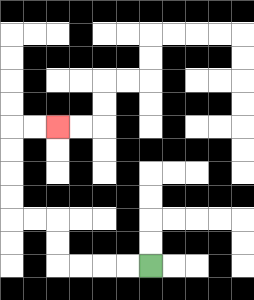{'start': '[6, 11]', 'end': '[2, 5]', 'path_directions': 'L,L,L,L,U,U,L,L,U,U,U,U,R,R', 'path_coordinates': '[[6, 11], [5, 11], [4, 11], [3, 11], [2, 11], [2, 10], [2, 9], [1, 9], [0, 9], [0, 8], [0, 7], [0, 6], [0, 5], [1, 5], [2, 5]]'}